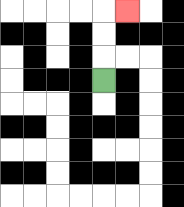{'start': '[4, 3]', 'end': '[5, 0]', 'path_directions': 'U,U,U,R', 'path_coordinates': '[[4, 3], [4, 2], [4, 1], [4, 0], [5, 0]]'}